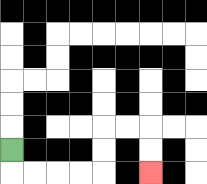{'start': '[0, 6]', 'end': '[6, 7]', 'path_directions': 'D,R,R,R,R,U,U,R,R,D,D', 'path_coordinates': '[[0, 6], [0, 7], [1, 7], [2, 7], [3, 7], [4, 7], [4, 6], [4, 5], [5, 5], [6, 5], [6, 6], [6, 7]]'}